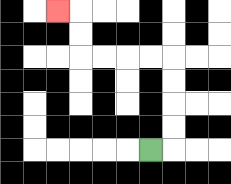{'start': '[6, 6]', 'end': '[2, 0]', 'path_directions': 'R,U,U,U,U,L,L,L,L,U,U,L', 'path_coordinates': '[[6, 6], [7, 6], [7, 5], [7, 4], [7, 3], [7, 2], [6, 2], [5, 2], [4, 2], [3, 2], [3, 1], [3, 0], [2, 0]]'}